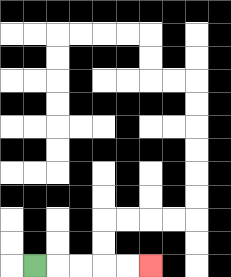{'start': '[1, 11]', 'end': '[6, 11]', 'path_directions': 'R,R,R,R,R', 'path_coordinates': '[[1, 11], [2, 11], [3, 11], [4, 11], [5, 11], [6, 11]]'}